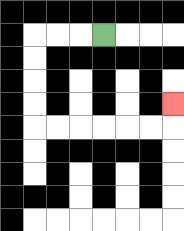{'start': '[4, 1]', 'end': '[7, 4]', 'path_directions': 'L,L,L,D,D,D,D,R,R,R,R,R,R,U', 'path_coordinates': '[[4, 1], [3, 1], [2, 1], [1, 1], [1, 2], [1, 3], [1, 4], [1, 5], [2, 5], [3, 5], [4, 5], [5, 5], [6, 5], [7, 5], [7, 4]]'}